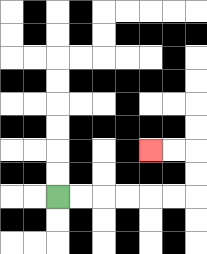{'start': '[2, 8]', 'end': '[6, 6]', 'path_directions': 'R,R,R,R,R,R,U,U,L,L', 'path_coordinates': '[[2, 8], [3, 8], [4, 8], [5, 8], [6, 8], [7, 8], [8, 8], [8, 7], [8, 6], [7, 6], [6, 6]]'}